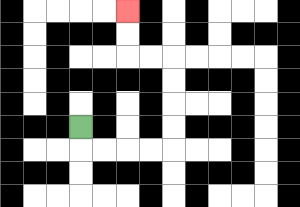{'start': '[3, 5]', 'end': '[5, 0]', 'path_directions': 'D,R,R,R,R,U,U,U,U,L,L,U,U', 'path_coordinates': '[[3, 5], [3, 6], [4, 6], [5, 6], [6, 6], [7, 6], [7, 5], [7, 4], [7, 3], [7, 2], [6, 2], [5, 2], [5, 1], [5, 0]]'}